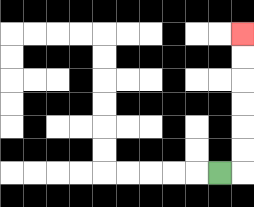{'start': '[9, 7]', 'end': '[10, 1]', 'path_directions': 'R,U,U,U,U,U,U', 'path_coordinates': '[[9, 7], [10, 7], [10, 6], [10, 5], [10, 4], [10, 3], [10, 2], [10, 1]]'}